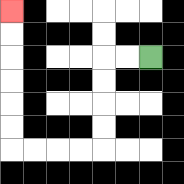{'start': '[6, 2]', 'end': '[0, 0]', 'path_directions': 'L,L,D,D,D,D,L,L,L,L,U,U,U,U,U,U', 'path_coordinates': '[[6, 2], [5, 2], [4, 2], [4, 3], [4, 4], [4, 5], [4, 6], [3, 6], [2, 6], [1, 6], [0, 6], [0, 5], [0, 4], [0, 3], [0, 2], [0, 1], [0, 0]]'}